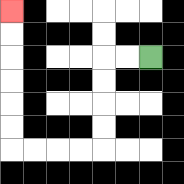{'start': '[6, 2]', 'end': '[0, 0]', 'path_directions': 'L,L,D,D,D,D,L,L,L,L,U,U,U,U,U,U', 'path_coordinates': '[[6, 2], [5, 2], [4, 2], [4, 3], [4, 4], [4, 5], [4, 6], [3, 6], [2, 6], [1, 6], [0, 6], [0, 5], [0, 4], [0, 3], [0, 2], [0, 1], [0, 0]]'}